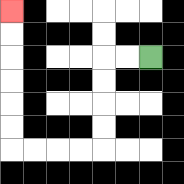{'start': '[6, 2]', 'end': '[0, 0]', 'path_directions': 'L,L,D,D,D,D,L,L,L,L,U,U,U,U,U,U', 'path_coordinates': '[[6, 2], [5, 2], [4, 2], [4, 3], [4, 4], [4, 5], [4, 6], [3, 6], [2, 6], [1, 6], [0, 6], [0, 5], [0, 4], [0, 3], [0, 2], [0, 1], [0, 0]]'}